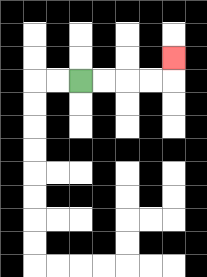{'start': '[3, 3]', 'end': '[7, 2]', 'path_directions': 'R,R,R,R,U', 'path_coordinates': '[[3, 3], [4, 3], [5, 3], [6, 3], [7, 3], [7, 2]]'}